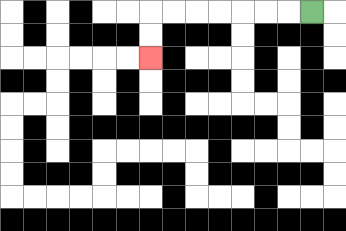{'start': '[13, 0]', 'end': '[6, 2]', 'path_directions': 'L,L,L,L,L,L,L,D,D', 'path_coordinates': '[[13, 0], [12, 0], [11, 0], [10, 0], [9, 0], [8, 0], [7, 0], [6, 0], [6, 1], [6, 2]]'}